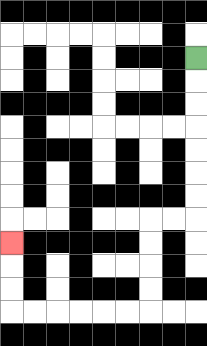{'start': '[8, 2]', 'end': '[0, 10]', 'path_directions': 'D,D,D,D,D,D,D,L,L,D,D,D,D,L,L,L,L,L,L,U,U,U', 'path_coordinates': '[[8, 2], [8, 3], [8, 4], [8, 5], [8, 6], [8, 7], [8, 8], [8, 9], [7, 9], [6, 9], [6, 10], [6, 11], [6, 12], [6, 13], [5, 13], [4, 13], [3, 13], [2, 13], [1, 13], [0, 13], [0, 12], [0, 11], [0, 10]]'}